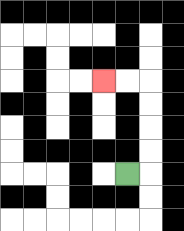{'start': '[5, 7]', 'end': '[4, 3]', 'path_directions': 'R,U,U,U,U,L,L', 'path_coordinates': '[[5, 7], [6, 7], [6, 6], [6, 5], [6, 4], [6, 3], [5, 3], [4, 3]]'}